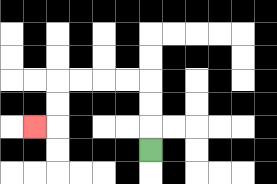{'start': '[6, 6]', 'end': '[1, 5]', 'path_directions': 'U,U,U,L,L,L,L,D,D,L', 'path_coordinates': '[[6, 6], [6, 5], [6, 4], [6, 3], [5, 3], [4, 3], [3, 3], [2, 3], [2, 4], [2, 5], [1, 5]]'}